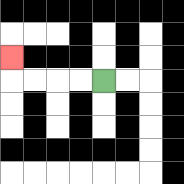{'start': '[4, 3]', 'end': '[0, 2]', 'path_directions': 'L,L,L,L,U', 'path_coordinates': '[[4, 3], [3, 3], [2, 3], [1, 3], [0, 3], [0, 2]]'}